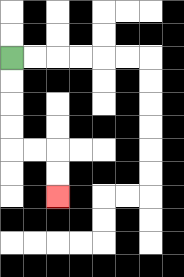{'start': '[0, 2]', 'end': '[2, 8]', 'path_directions': 'D,D,D,D,R,R,D,D', 'path_coordinates': '[[0, 2], [0, 3], [0, 4], [0, 5], [0, 6], [1, 6], [2, 6], [2, 7], [2, 8]]'}